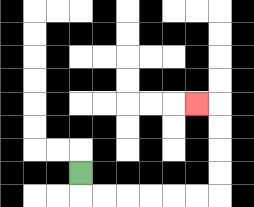{'start': '[3, 7]', 'end': '[8, 4]', 'path_directions': 'D,R,R,R,R,R,R,U,U,U,U,L', 'path_coordinates': '[[3, 7], [3, 8], [4, 8], [5, 8], [6, 8], [7, 8], [8, 8], [9, 8], [9, 7], [9, 6], [9, 5], [9, 4], [8, 4]]'}